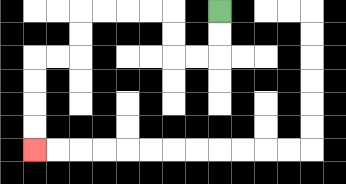{'start': '[9, 0]', 'end': '[1, 6]', 'path_directions': 'D,D,L,L,U,U,L,L,L,L,D,D,L,L,D,D,D,D', 'path_coordinates': '[[9, 0], [9, 1], [9, 2], [8, 2], [7, 2], [7, 1], [7, 0], [6, 0], [5, 0], [4, 0], [3, 0], [3, 1], [3, 2], [2, 2], [1, 2], [1, 3], [1, 4], [1, 5], [1, 6]]'}